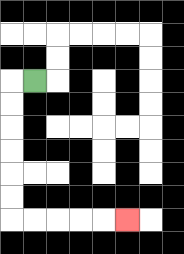{'start': '[1, 3]', 'end': '[5, 9]', 'path_directions': 'L,D,D,D,D,D,D,R,R,R,R,R', 'path_coordinates': '[[1, 3], [0, 3], [0, 4], [0, 5], [0, 6], [0, 7], [0, 8], [0, 9], [1, 9], [2, 9], [3, 9], [4, 9], [5, 9]]'}